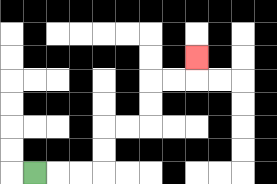{'start': '[1, 7]', 'end': '[8, 2]', 'path_directions': 'R,R,R,U,U,R,R,U,U,R,R,U', 'path_coordinates': '[[1, 7], [2, 7], [3, 7], [4, 7], [4, 6], [4, 5], [5, 5], [6, 5], [6, 4], [6, 3], [7, 3], [8, 3], [8, 2]]'}